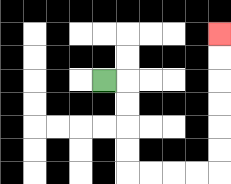{'start': '[4, 3]', 'end': '[9, 1]', 'path_directions': 'R,D,D,D,D,R,R,R,R,U,U,U,U,U,U', 'path_coordinates': '[[4, 3], [5, 3], [5, 4], [5, 5], [5, 6], [5, 7], [6, 7], [7, 7], [8, 7], [9, 7], [9, 6], [9, 5], [9, 4], [9, 3], [9, 2], [9, 1]]'}